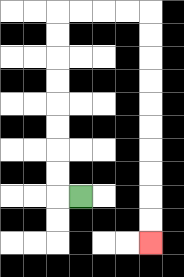{'start': '[3, 8]', 'end': '[6, 10]', 'path_directions': 'L,U,U,U,U,U,U,U,U,R,R,R,R,D,D,D,D,D,D,D,D,D,D', 'path_coordinates': '[[3, 8], [2, 8], [2, 7], [2, 6], [2, 5], [2, 4], [2, 3], [2, 2], [2, 1], [2, 0], [3, 0], [4, 0], [5, 0], [6, 0], [6, 1], [6, 2], [6, 3], [6, 4], [6, 5], [6, 6], [6, 7], [6, 8], [6, 9], [6, 10]]'}